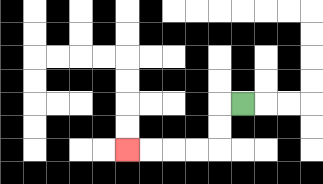{'start': '[10, 4]', 'end': '[5, 6]', 'path_directions': 'L,D,D,L,L,L,L', 'path_coordinates': '[[10, 4], [9, 4], [9, 5], [9, 6], [8, 6], [7, 6], [6, 6], [5, 6]]'}